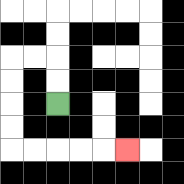{'start': '[2, 4]', 'end': '[5, 6]', 'path_directions': 'U,U,L,L,D,D,D,D,R,R,R,R,R', 'path_coordinates': '[[2, 4], [2, 3], [2, 2], [1, 2], [0, 2], [0, 3], [0, 4], [0, 5], [0, 6], [1, 6], [2, 6], [3, 6], [4, 6], [5, 6]]'}